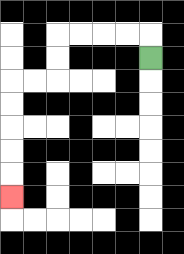{'start': '[6, 2]', 'end': '[0, 8]', 'path_directions': 'U,L,L,L,L,D,D,L,L,D,D,D,D,D', 'path_coordinates': '[[6, 2], [6, 1], [5, 1], [4, 1], [3, 1], [2, 1], [2, 2], [2, 3], [1, 3], [0, 3], [0, 4], [0, 5], [0, 6], [0, 7], [0, 8]]'}